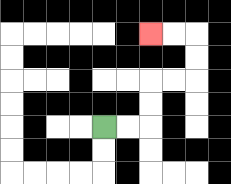{'start': '[4, 5]', 'end': '[6, 1]', 'path_directions': 'R,R,U,U,R,R,U,U,L,L', 'path_coordinates': '[[4, 5], [5, 5], [6, 5], [6, 4], [6, 3], [7, 3], [8, 3], [8, 2], [8, 1], [7, 1], [6, 1]]'}